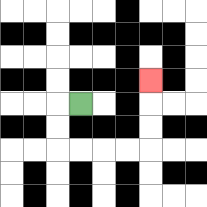{'start': '[3, 4]', 'end': '[6, 3]', 'path_directions': 'L,D,D,R,R,R,R,U,U,U', 'path_coordinates': '[[3, 4], [2, 4], [2, 5], [2, 6], [3, 6], [4, 6], [5, 6], [6, 6], [6, 5], [6, 4], [6, 3]]'}